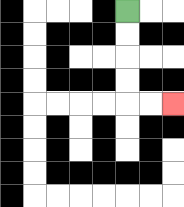{'start': '[5, 0]', 'end': '[7, 4]', 'path_directions': 'D,D,D,D,R,R', 'path_coordinates': '[[5, 0], [5, 1], [5, 2], [5, 3], [5, 4], [6, 4], [7, 4]]'}